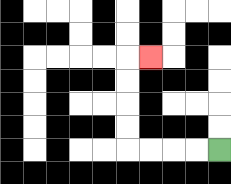{'start': '[9, 6]', 'end': '[6, 2]', 'path_directions': 'L,L,L,L,U,U,U,U,R', 'path_coordinates': '[[9, 6], [8, 6], [7, 6], [6, 6], [5, 6], [5, 5], [5, 4], [5, 3], [5, 2], [6, 2]]'}